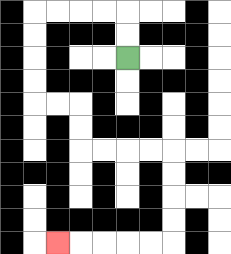{'start': '[5, 2]', 'end': '[2, 10]', 'path_directions': 'U,U,L,L,L,L,D,D,D,D,R,R,D,D,R,R,R,R,D,D,D,D,L,L,L,L,L', 'path_coordinates': '[[5, 2], [5, 1], [5, 0], [4, 0], [3, 0], [2, 0], [1, 0], [1, 1], [1, 2], [1, 3], [1, 4], [2, 4], [3, 4], [3, 5], [3, 6], [4, 6], [5, 6], [6, 6], [7, 6], [7, 7], [7, 8], [7, 9], [7, 10], [6, 10], [5, 10], [4, 10], [3, 10], [2, 10]]'}